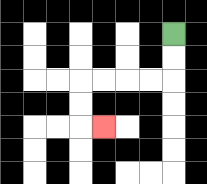{'start': '[7, 1]', 'end': '[4, 5]', 'path_directions': 'D,D,L,L,L,L,D,D,R', 'path_coordinates': '[[7, 1], [7, 2], [7, 3], [6, 3], [5, 3], [4, 3], [3, 3], [3, 4], [3, 5], [4, 5]]'}